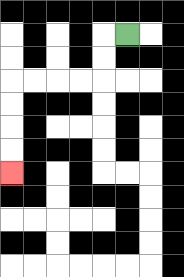{'start': '[5, 1]', 'end': '[0, 7]', 'path_directions': 'L,D,D,L,L,L,L,D,D,D,D', 'path_coordinates': '[[5, 1], [4, 1], [4, 2], [4, 3], [3, 3], [2, 3], [1, 3], [0, 3], [0, 4], [0, 5], [0, 6], [0, 7]]'}